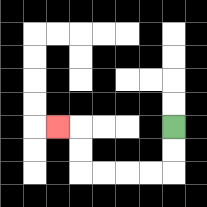{'start': '[7, 5]', 'end': '[2, 5]', 'path_directions': 'D,D,L,L,L,L,U,U,L', 'path_coordinates': '[[7, 5], [7, 6], [7, 7], [6, 7], [5, 7], [4, 7], [3, 7], [3, 6], [3, 5], [2, 5]]'}